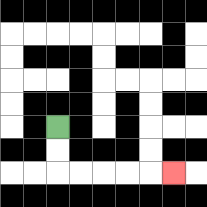{'start': '[2, 5]', 'end': '[7, 7]', 'path_directions': 'D,D,R,R,R,R,R', 'path_coordinates': '[[2, 5], [2, 6], [2, 7], [3, 7], [4, 7], [5, 7], [6, 7], [7, 7]]'}